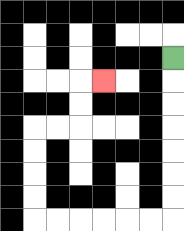{'start': '[7, 2]', 'end': '[4, 3]', 'path_directions': 'D,D,D,D,D,D,D,L,L,L,L,L,L,U,U,U,U,R,R,U,U,R', 'path_coordinates': '[[7, 2], [7, 3], [7, 4], [7, 5], [7, 6], [7, 7], [7, 8], [7, 9], [6, 9], [5, 9], [4, 9], [3, 9], [2, 9], [1, 9], [1, 8], [1, 7], [1, 6], [1, 5], [2, 5], [3, 5], [3, 4], [3, 3], [4, 3]]'}